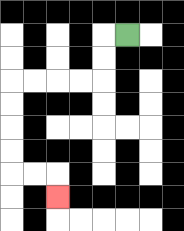{'start': '[5, 1]', 'end': '[2, 8]', 'path_directions': 'L,D,D,L,L,L,L,D,D,D,D,R,R,D', 'path_coordinates': '[[5, 1], [4, 1], [4, 2], [4, 3], [3, 3], [2, 3], [1, 3], [0, 3], [0, 4], [0, 5], [0, 6], [0, 7], [1, 7], [2, 7], [2, 8]]'}